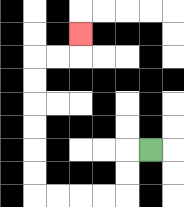{'start': '[6, 6]', 'end': '[3, 1]', 'path_directions': 'L,D,D,L,L,L,L,U,U,U,U,U,U,R,R,U', 'path_coordinates': '[[6, 6], [5, 6], [5, 7], [5, 8], [4, 8], [3, 8], [2, 8], [1, 8], [1, 7], [1, 6], [1, 5], [1, 4], [1, 3], [1, 2], [2, 2], [3, 2], [3, 1]]'}